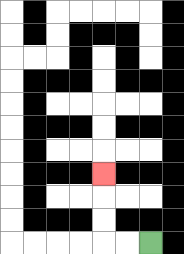{'start': '[6, 10]', 'end': '[4, 7]', 'path_directions': 'L,L,U,U,U', 'path_coordinates': '[[6, 10], [5, 10], [4, 10], [4, 9], [4, 8], [4, 7]]'}